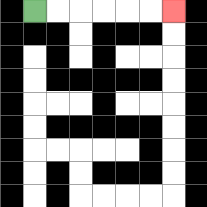{'start': '[1, 0]', 'end': '[7, 0]', 'path_directions': 'R,R,R,R,R,R', 'path_coordinates': '[[1, 0], [2, 0], [3, 0], [4, 0], [5, 0], [6, 0], [7, 0]]'}